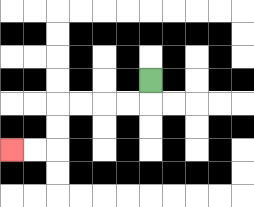{'start': '[6, 3]', 'end': '[0, 6]', 'path_directions': 'D,L,L,L,L,D,D,L,L', 'path_coordinates': '[[6, 3], [6, 4], [5, 4], [4, 4], [3, 4], [2, 4], [2, 5], [2, 6], [1, 6], [0, 6]]'}